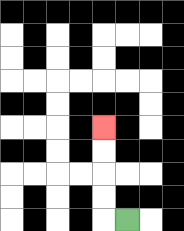{'start': '[5, 9]', 'end': '[4, 5]', 'path_directions': 'L,U,U,U,U', 'path_coordinates': '[[5, 9], [4, 9], [4, 8], [4, 7], [4, 6], [4, 5]]'}